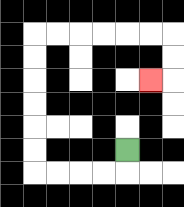{'start': '[5, 6]', 'end': '[6, 3]', 'path_directions': 'D,L,L,L,L,U,U,U,U,U,U,R,R,R,R,R,R,D,D,L', 'path_coordinates': '[[5, 6], [5, 7], [4, 7], [3, 7], [2, 7], [1, 7], [1, 6], [1, 5], [1, 4], [1, 3], [1, 2], [1, 1], [2, 1], [3, 1], [4, 1], [5, 1], [6, 1], [7, 1], [7, 2], [7, 3], [6, 3]]'}